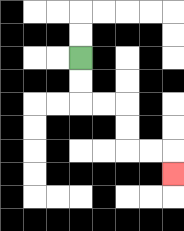{'start': '[3, 2]', 'end': '[7, 7]', 'path_directions': 'D,D,R,R,D,D,R,R,D', 'path_coordinates': '[[3, 2], [3, 3], [3, 4], [4, 4], [5, 4], [5, 5], [5, 6], [6, 6], [7, 6], [7, 7]]'}